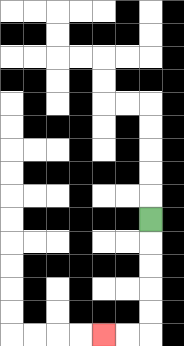{'start': '[6, 9]', 'end': '[4, 14]', 'path_directions': 'D,D,D,D,D,L,L', 'path_coordinates': '[[6, 9], [6, 10], [6, 11], [6, 12], [6, 13], [6, 14], [5, 14], [4, 14]]'}